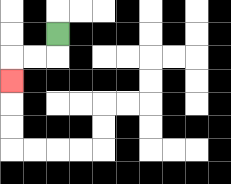{'start': '[2, 1]', 'end': '[0, 3]', 'path_directions': 'D,L,L,D', 'path_coordinates': '[[2, 1], [2, 2], [1, 2], [0, 2], [0, 3]]'}